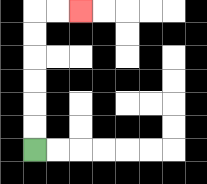{'start': '[1, 6]', 'end': '[3, 0]', 'path_directions': 'U,U,U,U,U,U,R,R', 'path_coordinates': '[[1, 6], [1, 5], [1, 4], [1, 3], [1, 2], [1, 1], [1, 0], [2, 0], [3, 0]]'}